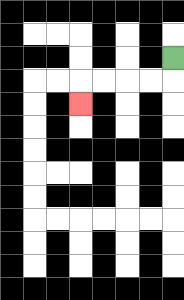{'start': '[7, 2]', 'end': '[3, 4]', 'path_directions': 'D,L,L,L,L,D', 'path_coordinates': '[[7, 2], [7, 3], [6, 3], [5, 3], [4, 3], [3, 3], [3, 4]]'}